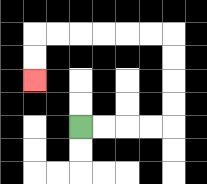{'start': '[3, 5]', 'end': '[1, 3]', 'path_directions': 'R,R,R,R,U,U,U,U,L,L,L,L,L,L,D,D', 'path_coordinates': '[[3, 5], [4, 5], [5, 5], [6, 5], [7, 5], [7, 4], [7, 3], [7, 2], [7, 1], [6, 1], [5, 1], [4, 1], [3, 1], [2, 1], [1, 1], [1, 2], [1, 3]]'}